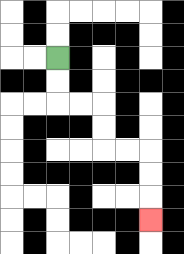{'start': '[2, 2]', 'end': '[6, 9]', 'path_directions': 'D,D,R,R,D,D,R,R,D,D,D', 'path_coordinates': '[[2, 2], [2, 3], [2, 4], [3, 4], [4, 4], [4, 5], [4, 6], [5, 6], [6, 6], [6, 7], [6, 8], [6, 9]]'}